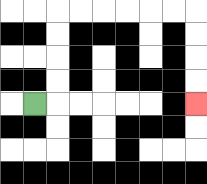{'start': '[1, 4]', 'end': '[8, 4]', 'path_directions': 'R,U,U,U,U,R,R,R,R,R,R,D,D,D,D', 'path_coordinates': '[[1, 4], [2, 4], [2, 3], [2, 2], [2, 1], [2, 0], [3, 0], [4, 0], [5, 0], [6, 0], [7, 0], [8, 0], [8, 1], [8, 2], [8, 3], [8, 4]]'}